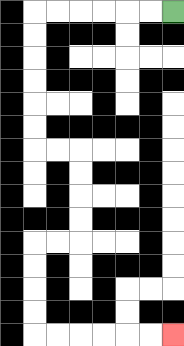{'start': '[7, 0]', 'end': '[7, 14]', 'path_directions': 'L,L,L,L,L,L,D,D,D,D,D,D,R,R,D,D,D,D,L,L,D,D,D,D,R,R,R,R,R,R', 'path_coordinates': '[[7, 0], [6, 0], [5, 0], [4, 0], [3, 0], [2, 0], [1, 0], [1, 1], [1, 2], [1, 3], [1, 4], [1, 5], [1, 6], [2, 6], [3, 6], [3, 7], [3, 8], [3, 9], [3, 10], [2, 10], [1, 10], [1, 11], [1, 12], [1, 13], [1, 14], [2, 14], [3, 14], [4, 14], [5, 14], [6, 14], [7, 14]]'}